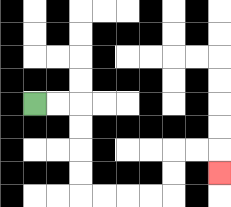{'start': '[1, 4]', 'end': '[9, 7]', 'path_directions': 'R,R,D,D,D,D,R,R,R,R,U,U,R,R,D', 'path_coordinates': '[[1, 4], [2, 4], [3, 4], [3, 5], [3, 6], [3, 7], [3, 8], [4, 8], [5, 8], [6, 8], [7, 8], [7, 7], [7, 6], [8, 6], [9, 6], [9, 7]]'}